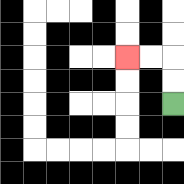{'start': '[7, 4]', 'end': '[5, 2]', 'path_directions': 'U,U,L,L', 'path_coordinates': '[[7, 4], [7, 3], [7, 2], [6, 2], [5, 2]]'}